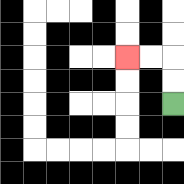{'start': '[7, 4]', 'end': '[5, 2]', 'path_directions': 'U,U,L,L', 'path_coordinates': '[[7, 4], [7, 3], [7, 2], [6, 2], [5, 2]]'}